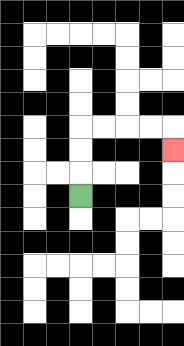{'start': '[3, 8]', 'end': '[7, 6]', 'path_directions': 'U,U,U,R,R,R,R,D', 'path_coordinates': '[[3, 8], [3, 7], [3, 6], [3, 5], [4, 5], [5, 5], [6, 5], [7, 5], [7, 6]]'}